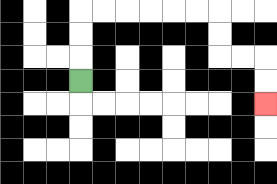{'start': '[3, 3]', 'end': '[11, 4]', 'path_directions': 'U,U,U,R,R,R,R,R,R,D,D,R,R,D,D', 'path_coordinates': '[[3, 3], [3, 2], [3, 1], [3, 0], [4, 0], [5, 0], [6, 0], [7, 0], [8, 0], [9, 0], [9, 1], [9, 2], [10, 2], [11, 2], [11, 3], [11, 4]]'}